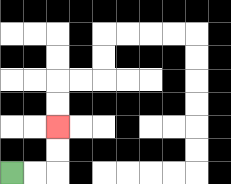{'start': '[0, 7]', 'end': '[2, 5]', 'path_directions': 'R,R,U,U', 'path_coordinates': '[[0, 7], [1, 7], [2, 7], [2, 6], [2, 5]]'}